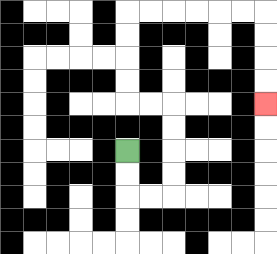{'start': '[5, 6]', 'end': '[11, 4]', 'path_directions': 'D,D,R,R,U,U,U,U,L,L,U,U,U,U,R,R,R,R,R,R,D,D,D,D', 'path_coordinates': '[[5, 6], [5, 7], [5, 8], [6, 8], [7, 8], [7, 7], [7, 6], [7, 5], [7, 4], [6, 4], [5, 4], [5, 3], [5, 2], [5, 1], [5, 0], [6, 0], [7, 0], [8, 0], [9, 0], [10, 0], [11, 0], [11, 1], [11, 2], [11, 3], [11, 4]]'}